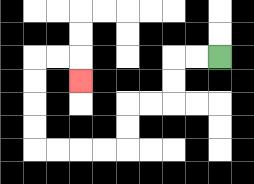{'start': '[9, 2]', 'end': '[3, 3]', 'path_directions': 'L,L,D,D,L,L,D,D,L,L,L,L,U,U,U,U,R,R,D', 'path_coordinates': '[[9, 2], [8, 2], [7, 2], [7, 3], [7, 4], [6, 4], [5, 4], [5, 5], [5, 6], [4, 6], [3, 6], [2, 6], [1, 6], [1, 5], [1, 4], [1, 3], [1, 2], [2, 2], [3, 2], [3, 3]]'}